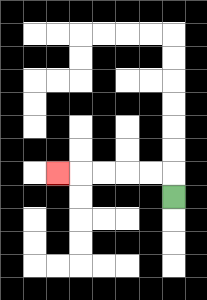{'start': '[7, 8]', 'end': '[2, 7]', 'path_directions': 'U,L,L,L,L,L', 'path_coordinates': '[[7, 8], [7, 7], [6, 7], [5, 7], [4, 7], [3, 7], [2, 7]]'}